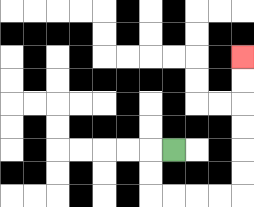{'start': '[7, 6]', 'end': '[10, 2]', 'path_directions': 'L,D,D,R,R,R,R,U,U,U,U,U,U', 'path_coordinates': '[[7, 6], [6, 6], [6, 7], [6, 8], [7, 8], [8, 8], [9, 8], [10, 8], [10, 7], [10, 6], [10, 5], [10, 4], [10, 3], [10, 2]]'}